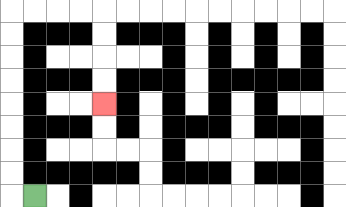{'start': '[1, 8]', 'end': '[4, 4]', 'path_directions': 'L,U,U,U,U,U,U,U,U,R,R,R,R,D,D,D,D', 'path_coordinates': '[[1, 8], [0, 8], [0, 7], [0, 6], [0, 5], [0, 4], [0, 3], [0, 2], [0, 1], [0, 0], [1, 0], [2, 0], [3, 0], [4, 0], [4, 1], [4, 2], [4, 3], [4, 4]]'}